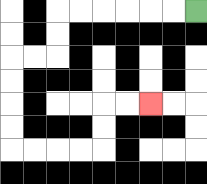{'start': '[8, 0]', 'end': '[6, 4]', 'path_directions': 'L,L,L,L,L,L,D,D,L,L,D,D,D,D,R,R,R,R,U,U,R,R', 'path_coordinates': '[[8, 0], [7, 0], [6, 0], [5, 0], [4, 0], [3, 0], [2, 0], [2, 1], [2, 2], [1, 2], [0, 2], [0, 3], [0, 4], [0, 5], [0, 6], [1, 6], [2, 6], [3, 6], [4, 6], [4, 5], [4, 4], [5, 4], [6, 4]]'}